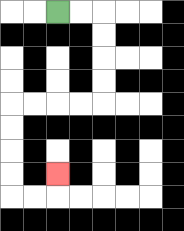{'start': '[2, 0]', 'end': '[2, 7]', 'path_directions': 'R,R,D,D,D,D,L,L,L,L,D,D,D,D,R,R,U', 'path_coordinates': '[[2, 0], [3, 0], [4, 0], [4, 1], [4, 2], [4, 3], [4, 4], [3, 4], [2, 4], [1, 4], [0, 4], [0, 5], [0, 6], [0, 7], [0, 8], [1, 8], [2, 8], [2, 7]]'}